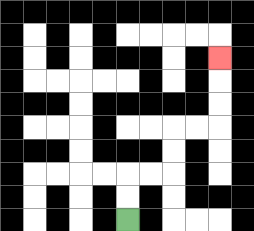{'start': '[5, 9]', 'end': '[9, 2]', 'path_directions': 'U,U,R,R,U,U,R,R,U,U,U', 'path_coordinates': '[[5, 9], [5, 8], [5, 7], [6, 7], [7, 7], [7, 6], [7, 5], [8, 5], [9, 5], [9, 4], [9, 3], [9, 2]]'}